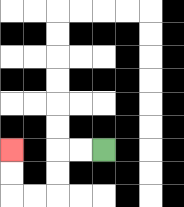{'start': '[4, 6]', 'end': '[0, 6]', 'path_directions': 'L,L,D,D,L,L,U,U', 'path_coordinates': '[[4, 6], [3, 6], [2, 6], [2, 7], [2, 8], [1, 8], [0, 8], [0, 7], [0, 6]]'}